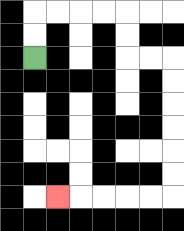{'start': '[1, 2]', 'end': '[2, 8]', 'path_directions': 'U,U,R,R,R,R,D,D,R,R,D,D,D,D,D,D,L,L,L,L,L', 'path_coordinates': '[[1, 2], [1, 1], [1, 0], [2, 0], [3, 0], [4, 0], [5, 0], [5, 1], [5, 2], [6, 2], [7, 2], [7, 3], [7, 4], [7, 5], [7, 6], [7, 7], [7, 8], [6, 8], [5, 8], [4, 8], [3, 8], [2, 8]]'}